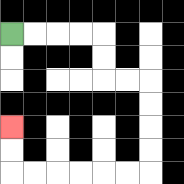{'start': '[0, 1]', 'end': '[0, 5]', 'path_directions': 'R,R,R,R,D,D,R,R,D,D,D,D,L,L,L,L,L,L,U,U', 'path_coordinates': '[[0, 1], [1, 1], [2, 1], [3, 1], [4, 1], [4, 2], [4, 3], [5, 3], [6, 3], [6, 4], [6, 5], [6, 6], [6, 7], [5, 7], [4, 7], [3, 7], [2, 7], [1, 7], [0, 7], [0, 6], [0, 5]]'}